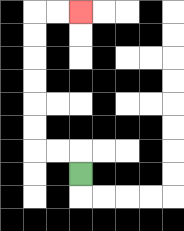{'start': '[3, 7]', 'end': '[3, 0]', 'path_directions': 'U,L,L,U,U,U,U,U,U,R,R', 'path_coordinates': '[[3, 7], [3, 6], [2, 6], [1, 6], [1, 5], [1, 4], [1, 3], [1, 2], [1, 1], [1, 0], [2, 0], [3, 0]]'}